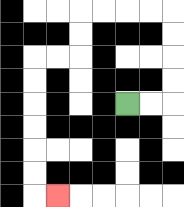{'start': '[5, 4]', 'end': '[2, 8]', 'path_directions': 'R,R,U,U,U,U,L,L,L,L,D,D,L,L,D,D,D,D,D,D,R', 'path_coordinates': '[[5, 4], [6, 4], [7, 4], [7, 3], [7, 2], [7, 1], [7, 0], [6, 0], [5, 0], [4, 0], [3, 0], [3, 1], [3, 2], [2, 2], [1, 2], [1, 3], [1, 4], [1, 5], [1, 6], [1, 7], [1, 8], [2, 8]]'}